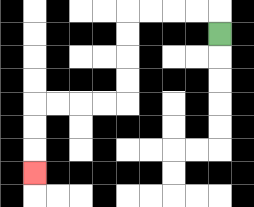{'start': '[9, 1]', 'end': '[1, 7]', 'path_directions': 'U,L,L,L,L,D,D,D,D,L,L,L,L,D,D,D', 'path_coordinates': '[[9, 1], [9, 0], [8, 0], [7, 0], [6, 0], [5, 0], [5, 1], [5, 2], [5, 3], [5, 4], [4, 4], [3, 4], [2, 4], [1, 4], [1, 5], [1, 6], [1, 7]]'}